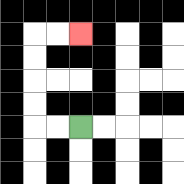{'start': '[3, 5]', 'end': '[3, 1]', 'path_directions': 'L,L,U,U,U,U,R,R', 'path_coordinates': '[[3, 5], [2, 5], [1, 5], [1, 4], [1, 3], [1, 2], [1, 1], [2, 1], [3, 1]]'}